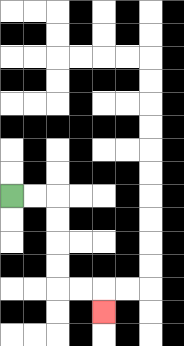{'start': '[0, 8]', 'end': '[4, 13]', 'path_directions': 'R,R,D,D,D,D,R,R,D', 'path_coordinates': '[[0, 8], [1, 8], [2, 8], [2, 9], [2, 10], [2, 11], [2, 12], [3, 12], [4, 12], [4, 13]]'}